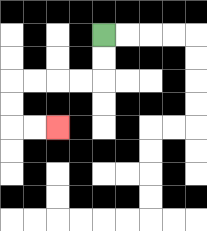{'start': '[4, 1]', 'end': '[2, 5]', 'path_directions': 'D,D,L,L,L,L,D,D,R,R', 'path_coordinates': '[[4, 1], [4, 2], [4, 3], [3, 3], [2, 3], [1, 3], [0, 3], [0, 4], [0, 5], [1, 5], [2, 5]]'}